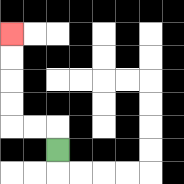{'start': '[2, 6]', 'end': '[0, 1]', 'path_directions': 'U,L,L,U,U,U,U', 'path_coordinates': '[[2, 6], [2, 5], [1, 5], [0, 5], [0, 4], [0, 3], [0, 2], [0, 1]]'}